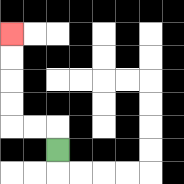{'start': '[2, 6]', 'end': '[0, 1]', 'path_directions': 'U,L,L,U,U,U,U', 'path_coordinates': '[[2, 6], [2, 5], [1, 5], [0, 5], [0, 4], [0, 3], [0, 2], [0, 1]]'}